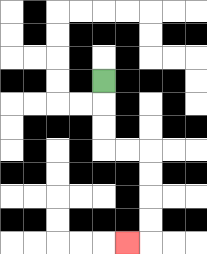{'start': '[4, 3]', 'end': '[5, 10]', 'path_directions': 'D,D,D,R,R,D,D,D,D,L', 'path_coordinates': '[[4, 3], [4, 4], [4, 5], [4, 6], [5, 6], [6, 6], [6, 7], [6, 8], [6, 9], [6, 10], [5, 10]]'}